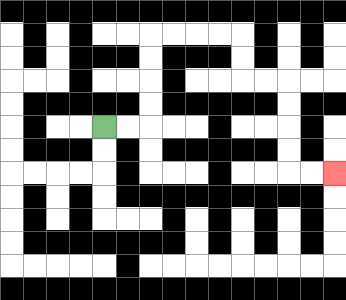{'start': '[4, 5]', 'end': '[14, 7]', 'path_directions': 'R,R,U,U,U,U,R,R,R,R,D,D,R,R,D,D,D,D,R,R', 'path_coordinates': '[[4, 5], [5, 5], [6, 5], [6, 4], [6, 3], [6, 2], [6, 1], [7, 1], [8, 1], [9, 1], [10, 1], [10, 2], [10, 3], [11, 3], [12, 3], [12, 4], [12, 5], [12, 6], [12, 7], [13, 7], [14, 7]]'}